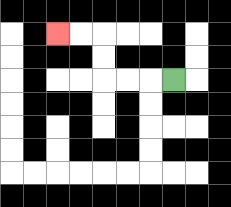{'start': '[7, 3]', 'end': '[2, 1]', 'path_directions': 'L,L,L,U,U,L,L', 'path_coordinates': '[[7, 3], [6, 3], [5, 3], [4, 3], [4, 2], [4, 1], [3, 1], [2, 1]]'}